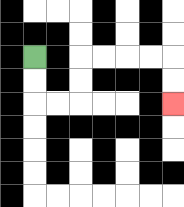{'start': '[1, 2]', 'end': '[7, 4]', 'path_directions': 'D,D,R,R,U,U,R,R,R,R,D,D', 'path_coordinates': '[[1, 2], [1, 3], [1, 4], [2, 4], [3, 4], [3, 3], [3, 2], [4, 2], [5, 2], [6, 2], [7, 2], [7, 3], [7, 4]]'}